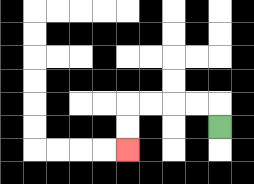{'start': '[9, 5]', 'end': '[5, 6]', 'path_directions': 'U,L,L,L,L,D,D', 'path_coordinates': '[[9, 5], [9, 4], [8, 4], [7, 4], [6, 4], [5, 4], [5, 5], [5, 6]]'}